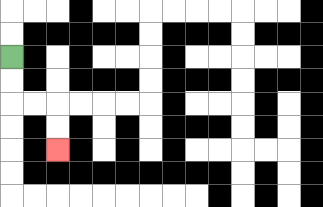{'start': '[0, 2]', 'end': '[2, 6]', 'path_directions': 'D,D,R,R,D,D', 'path_coordinates': '[[0, 2], [0, 3], [0, 4], [1, 4], [2, 4], [2, 5], [2, 6]]'}